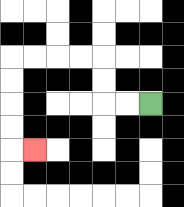{'start': '[6, 4]', 'end': '[1, 6]', 'path_directions': 'L,L,U,U,L,L,L,L,D,D,D,D,R', 'path_coordinates': '[[6, 4], [5, 4], [4, 4], [4, 3], [4, 2], [3, 2], [2, 2], [1, 2], [0, 2], [0, 3], [0, 4], [0, 5], [0, 6], [1, 6]]'}